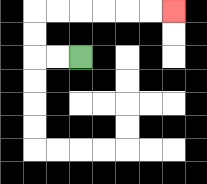{'start': '[3, 2]', 'end': '[7, 0]', 'path_directions': 'L,L,U,U,R,R,R,R,R,R', 'path_coordinates': '[[3, 2], [2, 2], [1, 2], [1, 1], [1, 0], [2, 0], [3, 0], [4, 0], [5, 0], [6, 0], [7, 0]]'}